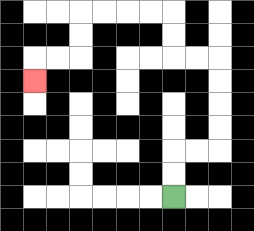{'start': '[7, 8]', 'end': '[1, 3]', 'path_directions': 'U,U,R,R,U,U,U,U,L,L,U,U,L,L,L,L,D,D,L,L,D', 'path_coordinates': '[[7, 8], [7, 7], [7, 6], [8, 6], [9, 6], [9, 5], [9, 4], [9, 3], [9, 2], [8, 2], [7, 2], [7, 1], [7, 0], [6, 0], [5, 0], [4, 0], [3, 0], [3, 1], [3, 2], [2, 2], [1, 2], [1, 3]]'}